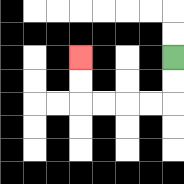{'start': '[7, 2]', 'end': '[3, 2]', 'path_directions': 'D,D,L,L,L,L,U,U', 'path_coordinates': '[[7, 2], [7, 3], [7, 4], [6, 4], [5, 4], [4, 4], [3, 4], [3, 3], [3, 2]]'}